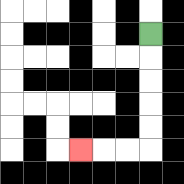{'start': '[6, 1]', 'end': '[3, 6]', 'path_directions': 'D,D,D,D,D,L,L,L', 'path_coordinates': '[[6, 1], [6, 2], [6, 3], [6, 4], [6, 5], [6, 6], [5, 6], [4, 6], [3, 6]]'}